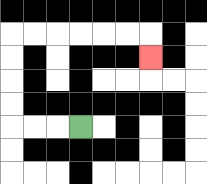{'start': '[3, 5]', 'end': '[6, 2]', 'path_directions': 'L,L,L,U,U,U,U,R,R,R,R,R,R,D', 'path_coordinates': '[[3, 5], [2, 5], [1, 5], [0, 5], [0, 4], [0, 3], [0, 2], [0, 1], [1, 1], [2, 1], [3, 1], [4, 1], [5, 1], [6, 1], [6, 2]]'}